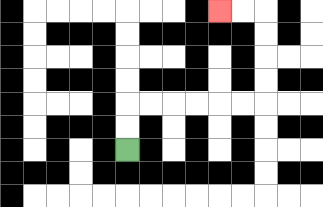{'start': '[5, 6]', 'end': '[9, 0]', 'path_directions': 'U,U,R,R,R,R,R,R,U,U,U,U,L,L', 'path_coordinates': '[[5, 6], [5, 5], [5, 4], [6, 4], [7, 4], [8, 4], [9, 4], [10, 4], [11, 4], [11, 3], [11, 2], [11, 1], [11, 0], [10, 0], [9, 0]]'}